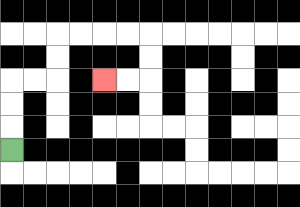{'start': '[0, 6]', 'end': '[4, 3]', 'path_directions': 'U,U,U,R,R,U,U,R,R,R,R,D,D,L,L', 'path_coordinates': '[[0, 6], [0, 5], [0, 4], [0, 3], [1, 3], [2, 3], [2, 2], [2, 1], [3, 1], [4, 1], [5, 1], [6, 1], [6, 2], [6, 3], [5, 3], [4, 3]]'}